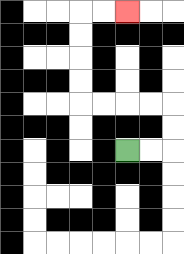{'start': '[5, 6]', 'end': '[5, 0]', 'path_directions': 'R,R,U,U,L,L,L,L,U,U,U,U,R,R', 'path_coordinates': '[[5, 6], [6, 6], [7, 6], [7, 5], [7, 4], [6, 4], [5, 4], [4, 4], [3, 4], [3, 3], [3, 2], [3, 1], [3, 0], [4, 0], [5, 0]]'}